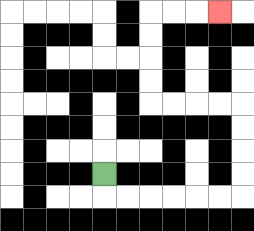{'start': '[4, 7]', 'end': '[9, 0]', 'path_directions': 'D,R,R,R,R,R,R,U,U,U,U,L,L,L,L,U,U,U,U,R,R,R', 'path_coordinates': '[[4, 7], [4, 8], [5, 8], [6, 8], [7, 8], [8, 8], [9, 8], [10, 8], [10, 7], [10, 6], [10, 5], [10, 4], [9, 4], [8, 4], [7, 4], [6, 4], [6, 3], [6, 2], [6, 1], [6, 0], [7, 0], [8, 0], [9, 0]]'}